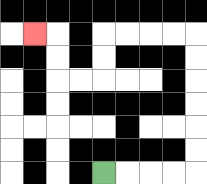{'start': '[4, 7]', 'end': '[1, 1]', 'path_directions': 'R,R,R,R,U,U,U,U,U,U,L,L,L,L,D,D,L,L,U,U,L', 'path_coordinates': '[[4, 7], [5, 7], [6, 7], [7, 7], [8, 7], [8, 6], [8, 5], [8, 4], [8, 3], [8, 2], [8, 1], [7, 1], [6, 1], [5, 1], [4, 1], [4, 2], [4, 3], [3, 3], [2, 3], [2, 2], [2, 1], [1, 1]]'}